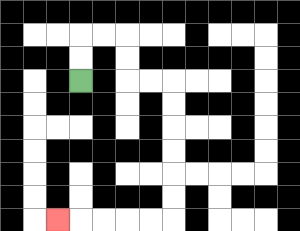{'start': '[3, 3]', 'end': '[2, 9]', 'path_directions': 'U,U,R,R,D,D,R,R,D,D,D,D,D,D,L,L,L,L,L', 'path_coordinates': '[[3, 3], [3, 2], [3, 1], [4, 1], [5, 1], [5, 2], [5, 3], [6, 3], [7, 3], [7, 4], [7, 5], [7, 6], [7, 7], [7, 8], [7, 9], [6, 9], [5, 9], [4, 9], [3, 9], [2, 9]]'}